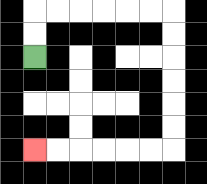{'start': '[1, 2]', 'end': '[1, 6]', 'path_directions': 'U,U,R,R,R,R,R,R,D,D,D,D,D,D,L,L,L,L,L,L', 'path_coordinates': '[[1, 2], [1, 1], [1, 0], [2, 0], [3, 0], [4, 0], [5, 0], [6, 0], [7, 0], [7, 1], [7, 2], [7, 3], [7, 4], [7, 5], [7, 6], [6, 6], [5, 6], [4, 6], [3, 6], [2, 6], [1, 6]]'}